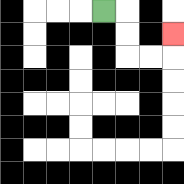{'start': '[4, 0]', 'end': '[7, 1]', 'path_directions': 'R,D,D,R,R,U', 'path_coordinates': '[[4, 0], [5, 0], [5, 1], [5, 2], [6, 2], [7, 2], [7, 1]]'}